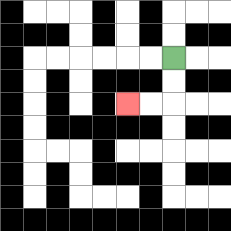{'start': '[7, 2]', 'end': '[5, 4]', 'path_directions': 'D,D,L,L', 'path_coordinates': '[[7, 2], [7, 3], [7, 4], [6, 4], [5, 4]]'}